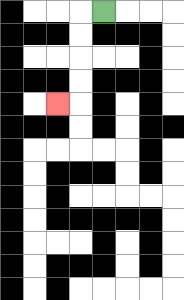{'start': '[4, 0]', 'end': '[2, 4]', 'path_directions': 'L,D,D,D,D,L', 'path_coordinates': '[[4, 0], [3, 0], [3, 1], [3, 2], [3, 3], [3, 4], [2, 4]]'}